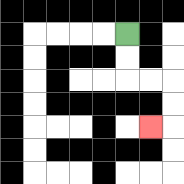{'start': '[5, 1]', 'end': '[6, 5]', 'path_directions': 'D,D,R,R,D,D,L', 'path_coordinates': '[[5, 1], [5, 2], [5, 3], [6, 3], [7, 3], [7, 4], [7, 5], [6, 5]]'}